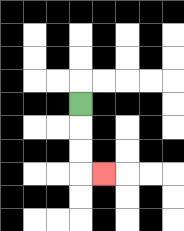{'start': '[3, 4]', 'end': '[4, 7]', 'path_directions': 'D,D,D,R', 'path_coordinates': '[[3, 4], [3, 5], [3, 6], [3, 7], [4, 7]]'}